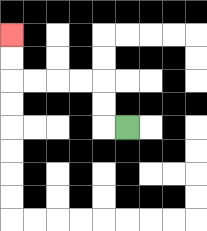{'start': '[5, 5]', 'end': '[0, 1]', 'path_directions': 'L,U,U,L,L,L,L,U,U', 'path_coordinates': '[[5, 5], [4, 5], [4, 4], [4, 3], [3, 3], [2, 3], [1, 3], [0, 3], [0, 2], [0, 1]]'}